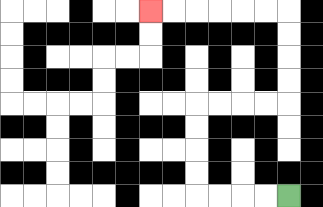{'start': '[12, 8]', 'end': '[6, 0]', 'path_directions': 'L,L,L,L,U,U,U,U,R,R,R,R,U,U,U,U,L,L,L,L,L,L', 'path_coordinates': '[[12, 8], [11, 8], [10, 8], [9, 8], [8, 8], [8, 7], [8, 6], [8, 5], [8, 4], [9, 4], [10, 4], [11, 4], [12, 4], [12, 3], [12, 2], [12, 1], [12, 0], [11, 0], [10, 0], [9, 0], [8, 0], [7, 0], [6, 0]]'}